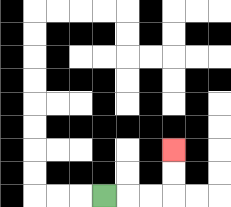{'start': '[4, 8]', 'end': '[7, 6]', 'path_directions': 'R,R,R,U,U', 'path_coordinates': '[[4, 8], [5, 8], [6, 8], [7, 8], [7, 7], [7, 6]]'}